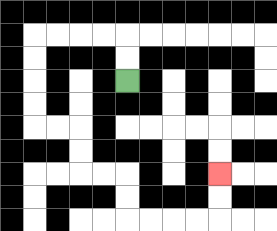{'start': '[5, 3]', 'end': '[9, 7]', 'path_directions': 'U,U,L,L,L,L,D,D,D,D,R,R,D,D,R,R,D,D,R,R,R,R,U,U', 'path_coordinates': '[[5, 3], [5, 2], [5, 1], [4, 1], [3, 1], [2, 1], [1, 1], [1, 2], [1, 3], [1, 4], [1, 5], [2, 5], [3, 5], [3, 6], [3, 7], [4, 7], [5, 7], [5, 8], [5, 9], [6, 9], [7, 9], [8, 9], [9, 9], [9, 8], [9, 7]]'}